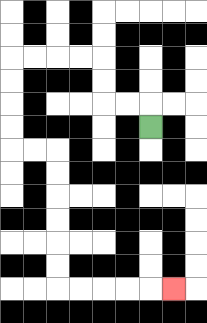{'start': '[6, 5]', 'end': '[7, 12]', 'path_directions': 'U,L,L,U,U,L,L,L,L,D,D,D,D,R,R,D,D,D,D,D,D,R,R,R,R,R', 'path_coordinates': '[[6, 5], [6, 4], [5, 4], [4, 4], [4, 3], [4, 2], [3, 2], [2, 2], [1, 2], [0, 2], [0, 3], [0, 4], [0, 5], [0, 6], [1, 6], [2, 6], [2, 7], [2, 8], [2, 9], [2, 10], [2, 11], [2, 12], [3, 12], [4, 12], [5, 12], [6, 12], [7, 12]]'}